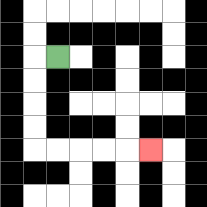{'start': '[2, 2]', 'end': '[6, 6]', 'path_directions': 'L,D,D,D,D,R,R,R,R,R', 'path_coordinates': '[[2, 2], [1, 2], [1, 3], [1, 4], [1, 5], [1, 6], [2, 6], [3, 6], [4, 6], [5, 6], [6, 6]]'}